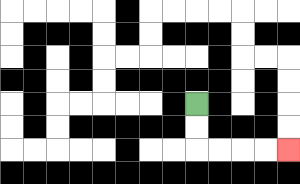{'start': '[8, 4]', 'end': '[12, 6]', 'path_directions': 'D,D,R,R,R,R', 'path_coordinates': '[[8, 4], [8, 5], [8, 6], [9, 6], [10, 6], [11, 6], [12, 6]]'}